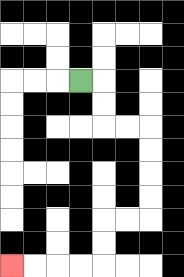{'start': '[3, 3]', 'end': '[0, 11]', 'path_directions': 'R,D,D,R,R,D,D,D,D,L,L,D,D,L,L,L,L', 'path_coordinates': '[[3, 3], [4, 3], [4, 4], [4, 5], [5, 5], [6, 5], [6, 6], [6, 7], [6, 8], [6, 9], [5, 9], [4, 9], [4, 10], [4, 11], [3, 11], [2, 11], [1, 11], [0, 11]]'}